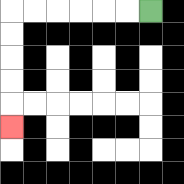{'start': '[6, 0]', 'end': '[0, 5]', 'path_directions': 'L,L,L,L,L,L,D,D,D,D,D', 'path_coordinates': '[[6, 0], [5, 0], [4, 0], [3, 0], [2, 0], [1, 0], [0, 0], [0, 1], [0, 2], [0, 3], [0, 4], [0, 5]]'}